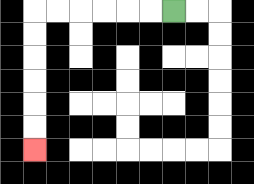{'start': '[7, 0]', 'end': '[1, 6]', 'path_directions': 'L,L,L,L,L,L,D,D,D,D,D,D', 'path_coordinates': '[[7, 0], [6, 0], [5, 0], [4, 0], [3, 0], [2, 0], [1, 0], [1, 1], [1, 2], [1, 3], [1, 4], [1, 5], [1, 6]]'}